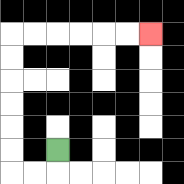{'start': '[2, 6]', 'end': '[6, 1]', 'path_directions': 'D,L,L,U,U,U,U,U,U,R,R,R,R,R,R', 'path_coordinates': '[[2, 6], [2, 7], [1, 7], [0, 7], [0, 6], [0, 5], [0, 4], [0, 3], [0, 2], [0, 1], [1, 1], [2, 1], [3, 1], [4, 1], [5, 1], [6, 1]]'}